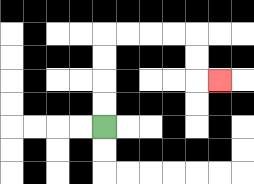{'start': '[4, 5]', 'end': '[9, 3]', 'path_directions': 'U,U,U,U,R,R,R,R,D,D,R', 'path_coordinates': '[[4, 5], [4, 4], [4, 3], [4, 2], [4, 1], [5, 1], [6, 1], [7, 1], [8, 1], [8, 2], [8, 3], [9, 3]]'}